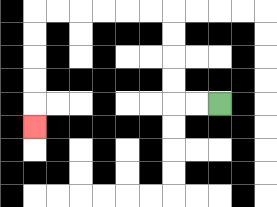{'start': '[9, 4]', 'end': '[1, 5]', 'path_directions': 'L,L,U,U,U,U,L,L,L,L,L,L,D,D,D,D,D', 'path_coordinates': '[[9, 4], [8, 4], [7, 4], [7, 3], [7, 2], [7, 1], [7, 0], [6, 0], [5, 0], [4, 0], [3, 0], [2, 0], [1, 0], [1, 1], [1, 2], [1, 3], [1, 4], [1, 5]]'}